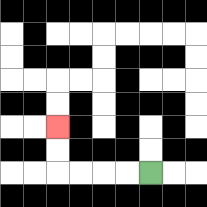{'start': '[6, 7]', 'end': '[2, 5]', 'path_directions': 'L,L,L,L,U,U', 'path_coordinates': '[[6, 7], [5, 7], [4, 7], [3, 7], [2, 7], [2, 6], [2, 5]]'}